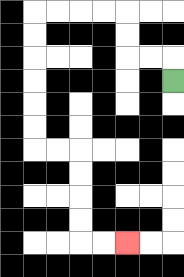{'start': '[7, 3]', 'end': '[5, 10]', 'path_directions': 'U,L,L,U,U,L,L,L,L,D,D,D,D,D,D,R,R,D,D,D,D,R,R', 'path_coordinates': '[[7, 3], [7, 2], [6, 2], [5, 2], [5, 1], [5, 0], [4, 0], [3, 0], [2, 0], [1, 0], [1, 1], [1, 2], [1, 3], [1, 4], [1, 5], [1, 6], [2, 6], [3, 6], [3, 7], [3, 8], [3, 9], [3, 10], [4, 10], [5, 10]]'}